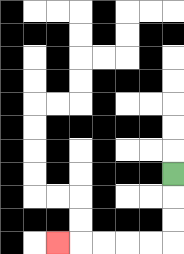{'start': '[7, 7]', 'end': '[2, 10]', 'path_directions': 'D,D,D,L,L,L,L,L', 'path_coordinates': '[[7, 7], [7, 8], [7, 9], [7, 10], [6, 10], [5, 10], [4, 10], [3, 10], [2, 10]]'}